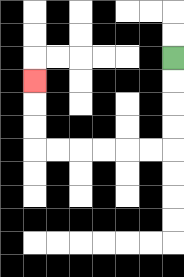{'start': '[7, 2]', 'end': '[1, 3]', 'path_directions': 'D,D,D,D,L,L,L,L,L,L,U,U,U', 'path_coordinates': '[[7, 2], [7, 3], [7, 4], [7, 5], [7, 6], [6, 6], [5, 6], [4, 6], [3, 6], [2, 6], [1, 6], [1, 5], [1, 4], [1, 3]]'}